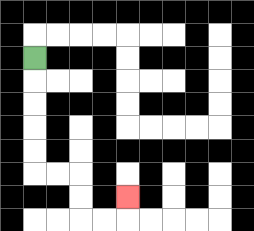{'start': '[1, 2]', 'end': '[5, 8]', 'path_directions': 'D,D,D,D,D,R,R,D,D,R,R,U', 'path_coordinates': '[[1, 2], [1, 3], [1, 4], [1, 5], [1, 6], [1, 7], [2, 7], [3, 7], [3, 8], [3, 9], [4, 9], [5, 9], [5, 8]]'}